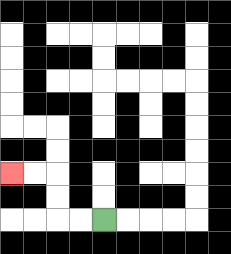{'start': '[4, 9]', 'end': '[0, 7]', 'path_directions': 'L,L,U,U,L,L', 'path_coordinates': '[[4, 9], [3, 9], [2, 9], [2, 8], [2, 7], [1, 7], [0, 7]]'}